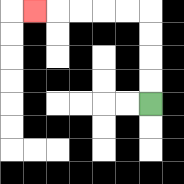{'start': '[6, 4]', 'end': '[1, 0]', 'path_directions': 'U,U,U,U,L,L,L,L,L', 'path_coordinates': '[[6, 4], [6, 3], [6, 2], [6, 1], [6, 0], [5, 0], [4, 0], [3, 0], [2, 0], [1, 0]]'}